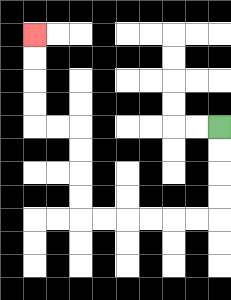{'start': '[9, 5]', 'end': '[1, 1]', 'path_directions': 'D,D,D,D,L,L,L,L,L,L,U,U,U,U,L,L,U,U,U,U', 'path_coordinates': '[[9, 5], [9, 6], [9, 7], [9, 8], [9, 9], [8, 9], [7, 9], [6, 9], [5, 9], [4, 9], [3, 9], [3, 8], [3, 7], [3, 6], [3, 5], [2, 5], [1, 5], [1, 4], [1, 3], [1, 2], [1, 1]]'}